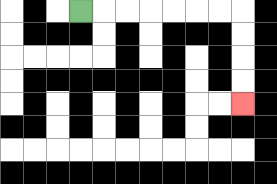{'start': '[3, 0]', 'end': '[10, 4]', 'path_directions': 'R,R,R,R,R,R,R,D,D,D,D', 'path_coordinates': '[[3, 0], [4, 0], [5, 0], [6, 0], [7, 0], [8, 0], [9, 0], [10, 0], [10, 1], [10, 2], [10, 3], [10, 4]]'}